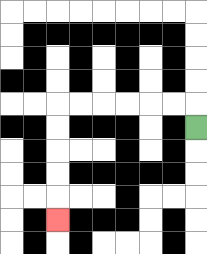{'start': '[8, 5]', 'end': '[2, 9]', 'path_directions': 'U,L,L,L,L,L,L,D,D,D,D,D', 'path_coordinates': '[[8, 5], [8, 4], [7, 4], [6, 4], [5, 4], [4, 4], [3, 4], [2, 4], [2, 5], [2, 6], [2, 7], [2, 8], [2, 9]]'}